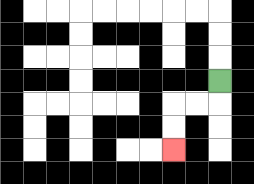{'start': '[9, 3]', 'end': '[7, 6]', 'path_directions': 'D,L,L,D,D', 'path_coordinates': '[[9, 3], [9, 4], [8, 4], [7, 4], [7, 5], [7, 6]]'}